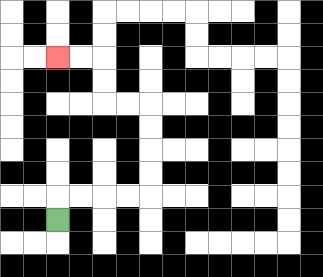{'start': '[2, 9]', 'end': '[2, 2]', 'path_directions': 'U,R,R,R,R,U,U,U,U,L,L,U,U,L,L', 'path_coordinates': '[[2, 9], [2, 8], [3, 8], [4, 8], [5, 8], [6, 8], [6, 7], [6, 6], [6, 5], [6, 4], [5, 4], [4, 4], [4, 3], [4, 2], [3, 2], [2, 2]]'}